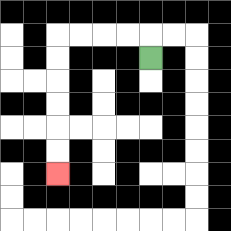{'start': '[6, 2]', 'end': '[2, 7]', 'path_directions': 'U,L,L,L,L,D,D,D,D,D,D', 'path_coordinates': '[[6, 2], [6, 1], [5, 1], [4, 1], [3, 1], [2, 1], [2, 2], [2, 3], [2, 4], [2, 5], [2, 6], [2, 7]]'}